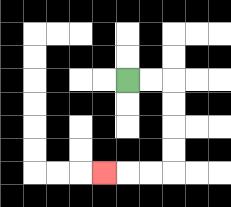{'start': '[5, 3]', 'end': '[4, 7]', 'path_directions': 'R,R,D,D,D,D,L,L,L', 'path_coordinates': '[[5, 3], [6, 3], [7, 3], [7, 4], [7, 5], [7, 6], [7, 7], [6, 7], [5, 7], [4, 7]]'}